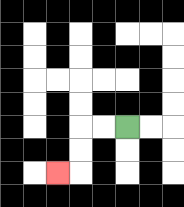{'start': '[5, 5]', 'end': '[2, 7]', 'path_directions': 'L,L,D,D,L', 'path_coordinates': '[[5, 5], [4, 5], [3, 5], [3, 6], [3, 7], [2, 7]]'}